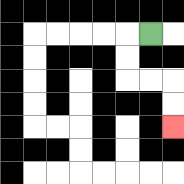{'start': '[6, 1]', 'end': '[7, 5]', 'path_directions': 'L,D,D,R,R,D,D', 'path_coordinates': '[[6, 1], [5, 1], [5, 2], [5, 3], [6, 3], [7, 3], [7, 4], [7, 5]]'}